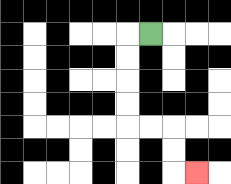{'start': '[6, 1]', 'end': '[8, 7]', 'path_directions': 'L,D,D,D,D,R,R,D,D,R', 'path_coordinates': '[[6, 1], [5, 1], [5, 2], [5, 3], [5, 4], [5, 5], [6, 5], [7, 5], [7, 6], [7, 7], [8, 7]]'}